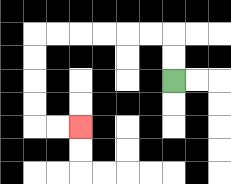{'start': '[7, 3]', 'end': '[3, 5]', 'path_directions': 'U,U,L,L,L,L,L,L,D,D,D,D,R,R', 'path_coordinates': '[[7, 3], [7, 2], [7, 1], [6, 1], [5, 1], [4, 1], [3, 1], [2, 1], [1, 1], [1, 2], [1, 3], [1, 4], [1, 5], [2, 5], [3, 5]]'}